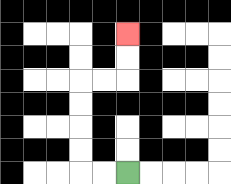{'start': '[5, 7]', 'end': '[5, 1]', 'path_directions': 'L,L,U,U,U,U,R,R,U,U', 'path_coordinates': '[[5, 7], [4, 7], [3, 7], [3, 6], [3, 5], [3, 4], [3, 3], [4, 3], [5, 3], [5, 2], [5, 1]]'}